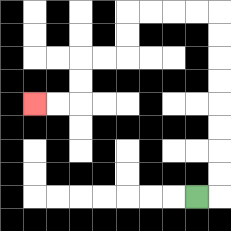{'start': '[8, 8]', 'end': '[1, 4]', 'path_directions': 'R,U,U,U,U,U,U,U,U,L,L,L,L,D,D,L,L,D,D,L,L', 'path_coordinates': '[[8, 8], [9, 8], [9, 7], [9, 6], [9, 5], [9, 4], [9, 3], [9, 2], [9, 1], [9, 0], [8, 0], [7, 0], [6, 0], [5, 0], [5, 1], [5, 2], [4, 2], [3, 2], [3, 3], [3, 4], [2, 4], [1, 4]]'}